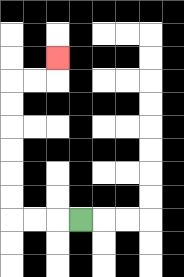{'start': '[3, 9]', 'end': '[2, 2]', 'path_directions': 'L,L,L,U,U,U,U,U,U,R,R,U', 'path_coordinates': '[[3, 9], [2, 9], [1, 9], [0, 9], [0, 8], [0, 7], [0, 6], [0, 5], [0, 4], [0, 3], [1, 3], [2, 3], [2, 2]]'}